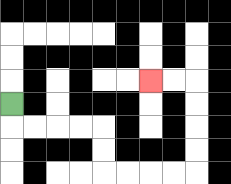{'start': '[0, 4]', 'end': '[6, 3]', 'path_directions': 'D,R,R,R,R,D,D,R,R,R,R,U,U,U,U,L,L', 'path_coordinates': '[[0, 4], [0, 5], [1, 5], [2, 5], [3, 5], [4, 5], [4, 6], [4, 7], [5, 7], [6, 7], [7, 7], [8, 7], [8, 6], [8, 5], [8, 4], [8, 3], [7, 3], [6, 3]]'}